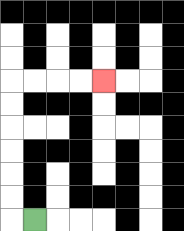{'start': '[1, 9]', 'end': '[4, 3]', 'path_directions': 'L,U,U,U,U,U,U,R,R,R,R', 'path_coordinates': '[[1, 9], [0, 9], [0, 8], [0, 7], [0, 6], [0, 5], [0, 4], [0, 3], [1, 3], [2, 3], [3, 3], [4, 3]]'}